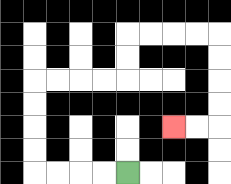{'start': '[5, 7]', 'end': '[7, 5]', 'path_directions': 'L,L,L,L,U,U,U,U,R,R,R,R,U,U,R,R,R,R,D,D,D,D,L,L', 'path_coordinates': '[[5, 7], [4, 7], [3, 7], [2, 7], [1, 7], [1, 6], [1, 5], [1, 4], [1, 3], [2, 3], [3, 3], [4, 3], [5, 3], [5, 2], [5, 1], [6, 1], [7, 1], [8, 1], [9, 1], [9, 2], [9, 3], [9, 4], [9, 5], [8, 5], [7, 5]]'}